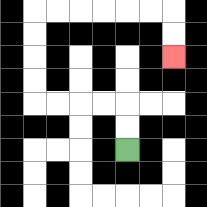{'start': '[5, 6]', 'end': '[7, 2]', 'path_directions': 'U,U,L,L,L,L,U,U,U,U,R,R,R,R,R,R,D,D', 'path_coordinates': '[[5, 6], [5, 5], [5, 4], [4, 4], [3, 4], [2, 4], [1, 4], [1, 3], [1, 2], [1, 1], [1, 0], [2, 0], [3, 0], [4, 0], [5, 0], [6, 0], [7, 0], [7, 1], [7, 2]]'}